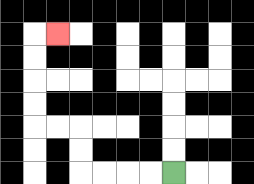{'start': '[7, 7]', 'end': '[2, 1]', 'path_directions': 'L,L,L,L,U,U,L,L,U,U,U,U,R', 'path_coordinates': '[[7, 7], [6, 7], [5, 7], [4, 7], [3, 7], [3, 6], [3, 5], [2, 5], [1, 5], [1, 4], [1, 3], [1, 2], [1, 1], [2, 1]]'}